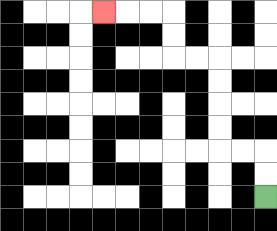{'start': '[11, 8]', 'end': '[4, 0]', 'path_directions': 'U,U,L,L,U,U,U,U,L,L,U,U,L,L,L', 'path_coordinates': '[[11, 8], [11, 7], [11, 6], [10, 6], [9, 6], [9, 5], [9, 4], [9, 3], [9, 2], [8, 2], [7, 2], [7, 1], [7, 0], [6, 0], [5, 0], [4, 0]]'}